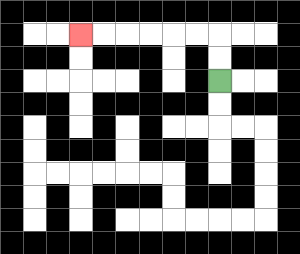{'start': '[9, 3]', 'end': '[3, 1]', 'path_directions': 'U,U,L,L,L,L,L,L', 'path_coordinates': '[[9, 3], [9, 2], [9, 1], [8, 1], [7, 1], [6, 1], [5, 1], [4, 1], [3, 1]]'}